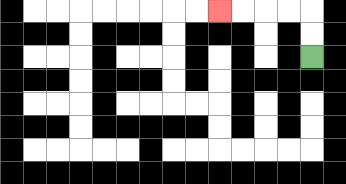{'start': '[13, 2]', 'end': '[9, 0]', 'path_directions': 'U,U,L,L,L,L', 'path_coordinates': '[[13, 2], [13, 1], [13, 0], [12, 0], [11, 0], [10, 0], [9, 0]]'}